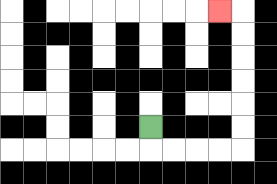{'start': '[6, 5]', 'end': '[9, 0]', 'path_directions': 'D,R,R,R,R,U,U,U,U,U,U,L', 'path_coordinates': '[[6, 5], [6, 6], [7, 6], [8, 6], [9, 6], [10, 6], [10, 5], [10, 4], [10, 3], [10, 2], [10, 1], [10, 0], [9, 0]]'}